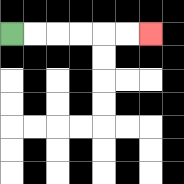{'start': '[0, 1]', 'end': '[6, 1]', 'path_directions': 'R,R,R,R,R,R', 'path_coordinates': '[[0, 1], [1, 1], [2, 1], [3, 1], [4, 1], [5, 1], [6, 1]]'}